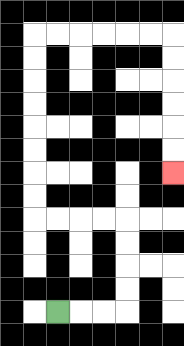{'start': '[2, 13]', 'end': '[7, 7]', 'path_directions': 'R,R,R,U,U,U,U,L,L,L,L,U,U,U,U,U,U,U,U,R,R,R,R,R,R,D,D,D,D,D,D', 'path_coordinates': '[[2, 13], [3, 13], [4, 13], [5, 13], [5, 12], [5, 11], [5, 10], [5, 9], [4, 9], [3, 9], [2, 9], [1, 9], [1, 8], [1, 7], [1, 6], [1, 5], [1, 4], [1, 3], [1, 2], [1, 1], [2, 1], [3, 1], [4, 1], [5, 1], [6, 1], [7, 1], [7, 2], [7, 3], [7, 4], [7, 5], [7, 6], [7, 7]]'}